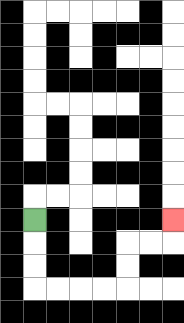{'start': '[1, 9]', 'end': '[7, 9]', 'path_directions': 'D,D,D,R,R,R,R,U,U,R,R,U', 'path_coordinates': '[[1, 9], [1, 10], [1, 11], [1, 12], [2, 12], [3, 12], [4, 12], [5, 12], [5, 11], [5, 10], [6, 10], [7, 10], [7, 9]]'}